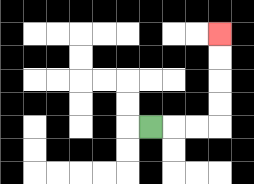{'start': '[6, 5]', 'end': '[9, 1]', 'path_directions': 'R,R,R,U,U,U,U', 'path_coordinates': '[[6, 5], [7, 5], [8, 5], [9, 5], [9, 4], [9, 3], [9, 2], [9, 1]]'}